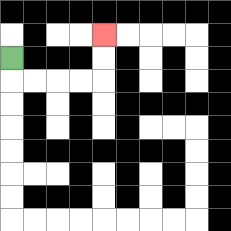{'start': '[0, 2]', 'end': '[4, 1]', 'path_directions': 'D,R,R,R,R,U,U', 'path_coordinates': '[[0, 2], [0, 3], [1, 3], [2, 3], [3, 3], [4, 3], [4, 2], [4, 1]]'}